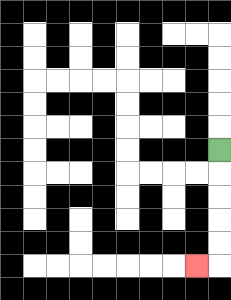{'start': '[9, 6]', 'end': '[8, 11]', 'path_directions': 'D,D,D,D,D,L', 'path_coordinates': '[[9, 6], [9, 7], [9, 8], [9, 9], [9, 10], [9, 11], [8, 11]]'}